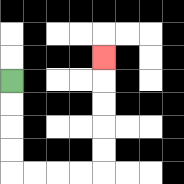{'start': '[0, 3]', 'end': '[4, 2]', 'path_directions': 'D,D,D,D,R,R,R,R,U,U,U,U,U', 'path_coordinates': '[[0, 3], [0, 4], [0, 5], [0, 6], [0, 7], [1, 7], [2, 7], [3, 7], [4, 7], [4, 6], [4, 5], [4, 4], [4, 3], [4, 2]]'}